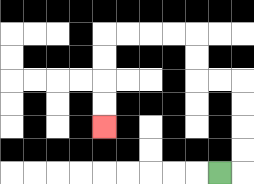{'start': '[9, 7]', 'end': '[4, 5]', 'path_directions': 'R,U,U,U,U,L,L,U,U,L,L,L,L,D,D,D,D', 'path_coordinates': '[[9, 7], [10, 7], [10, 6], [10, 5], [10, 4], [10, 3], [9, 3], [8, 3], [8, 2], [8, 1], [7, 1], [6, 1], [5, 1], [4, 1], [4, 2], [4, 3], [4, 4], [4, 5]]'}